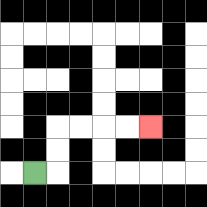{'start': '[1, 7]', 'end': '[6, 5]', 'path_directions': 'R,U,U,R,R,R,R', 'path_coordinates': '[[1, 7], [2, 7], [2, 6], [2, 5], [3, 5], [4, 5], [5, 5], [6, 5]]'}